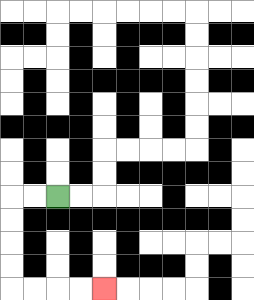{'start': '[2, 8]', 'end': '[4, 12]', 'path_directions': 'L,L,D,D,D,D,R,R,R,R', 'path_coordinates': '[[2, 8], [1, 8], [0, 8], [0, 9], [0, 10], [0, 11], [0, 12], [1, 12], [2, 12], [3, 12], [4, 12]]'}